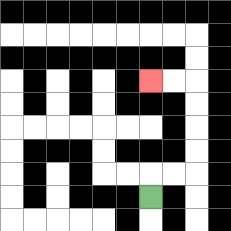{'start': '[6, 8]', 'end': '[6, 3]', 'path_directions': 'U,R,R,U,U,U,U,L,L', 'path_coordinates': '[[6, 8], [6, 7], [7, 7], [8, 7], [8, 6], [8, 5], [8, 4], [8, 3], [7, 3], [6, 3]]'}